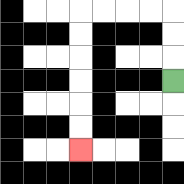{'start': '[7, 3]', 'end': '[3, 6]', 'path_directions': 'U,U,U,L,L,L,L,D,D,D,D,D,D', 'path_coordinates': '[[7, 3], [7, 2], [7, 1], [7, 0], [6, 0], [5, 0], [4, 0], [3, 0], [3, 1], [3, 2], [3, 3], [3, 4], [3, 5], [3, 6]]'}